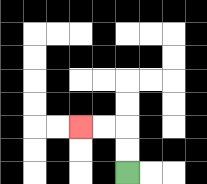{'start': '[5, 7]', 'end': '[3, 5]', 'path_directions': 'U,U,L,L', 'path_coordinates': '[[5, 7], [5, 6], [5, 5], [4, 5], [3, 5]]'}